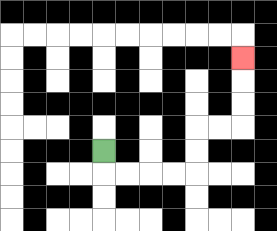{'start': '[4, 6]', 'end': '[10, 2]', 'path_directions': 'D,R,R,R,R,U,U,R,R,U,U,U', 'path_coordinates': '[[4, 6], [4, 7], [5, 7], [6, 7], [7, 7], [8, 7], [8, 6], [8, 5], [9, 5], [10, 5], [10, 4], [10, 3], [10, 2]]'}